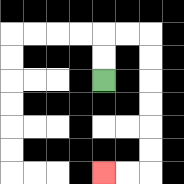{'start': '[4, 3]', 'end': '[4, 7]', 'path_directions': 'U,U,R,R,D,D,D,D,D,D,L,L', 'path_coordinates': '[[4, 3], [4, 2], [4, 1], [5, 1], [6, 1], [6, 2], [6, 3], [6, 4], [6, 5], [6, 6], [6, 7], [5, 7], [4, 7]]'}